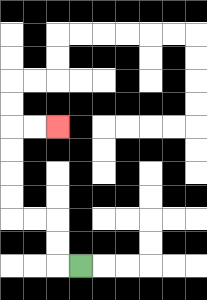{'start': '[3, 11]', 'end': '[2, 5]', 'path_directions': 'L,U,U,L,L,U,U,U,U,R,R', 'path_coordinates': '[[3, 11], [2, 11], [2, 10], [2, 9], [1, 9], [0, 9], [0, 8], [0, 7], [0, 6], [0, 5], [1, 5], [2, 5]]'}